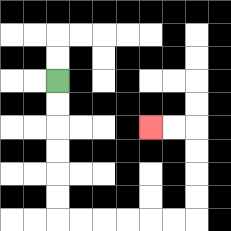{'start': '[2, 3]', 'end': '[6, 5]', 'path_directions': 'D,D,D,D,D,D,R,R,R,R,R,R,U,U,U,U,L,L', 'path_coordinates': '[[2, 3], [2, 4], [2, 5], [2, 6], [2, 7], [2, 8], [2, 9], [3, 9], [4, 9], [5, 9], [6, 9], [7, 9], [8, 9], [8, 8], [8, 7], [8, 6], [8, 5], [7, 5], [6, 5]]'}